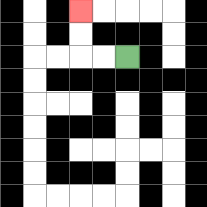{'start': '[5, 2]', 'end': '[3, 0]', 'path_directions': 'L,L,U,U', 'path_coordinates': '[[5, 2], [4, 2], [3, 2], [3, 1], [3, 0]]'}